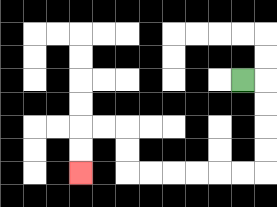{'start': '[10, 3]', 'end': '[3, 7]', 'path_directions': 'R,D,D,D,D,L,L,L,L,L,L,U,U,L,L,D,D', 'path_coordinates': '[[10, 3], [11, 3], [11, 4], [11, 5], [11, 6], [11, 7], [10, 7], [9, 7], [8, 7], [7, 7], [6, 7], [5, 7], [5, 6], [5, 5], [4, 5], [3, 5], [3, 6], [3, 7]]'}